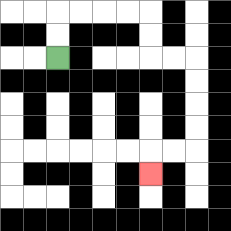{'start': '[2, 2]', 'end': '[6, 7]', 'path_directions': 'U,U,R,R,R,R,D,D,R,R,D,D,D,D,L,L,D', 'path_coordinates': '[[2, 2], [2, 1], [2, 0], [3, 0], [4, 0], [5, 0], [6, 0], [6, 1], [6, 2], [7, 2], [8, 2], [8, 3], [8, 4], [8, 5], [8, 6], [7, 6], [6, 6], [6, 7]]'}